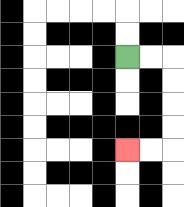{'start': '[5, 2]', 'end': '[5, 6]', 'path_directions': 'R,R,D,D,D,D,L,L', 'path_coordinates': '[[5, 2], [6, 2], [7, 2], [7, 3], [7, 4], [7, 5], [7, 6], [6, 6], [5, 6]]'}